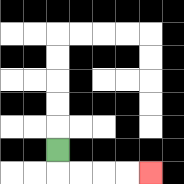{'start': '[2, 6]', 'end': '[6, 7]', 'path_directions': 'D,R,R,R,R', 'path_coordinates': '[[2, 6], [2, 7], [3, 7], [4, 7], [5, 7], [6, 7]]'}